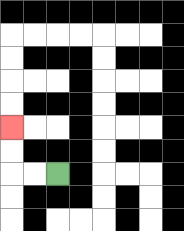{'start': '[2, 7]', 'end': '[0, 5]', 'path_directions': 'L,L,U,U', 'path_coordinates': '[[2, 7], [1, 7], [0, 7], [0, 6], [0, 5]]'}